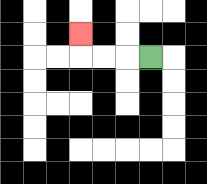{'start': '[6, 2]', 'end': '[3, 1]', 'path_directions': 'L,L,L,U', 'path_coordinates': '[[6, 2], [5, 2], [4, 2], [3, 2], [3, 1]]'}